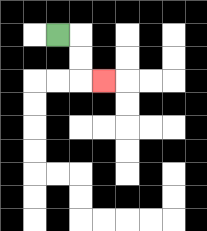{'start': '[2, 1]', 'end': '[4, 3]', 'path_directions': 'R,D,D,R', 'path_coordinates': '[[2, 1], [3, 1], [3, 2], [3, 3], [4, 3]]'}